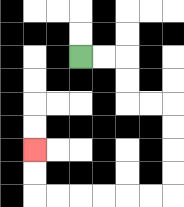{'start': '[3, 2]', 'end': '[1, 6]', 'path_directions': 'R,R,D,D,R,R,D,D,D,D,L,L,L,L,L,L,U,U', 'path_coordinates': '[[3, 2], [4, 2], [5, 2], [5, 3], [5, 4], [6, 4], [7, 4], [7, 5], [7, 6], [7, 7], [7, 8], [6, 8], [5, 8], [4, 8], [3, 8], [2, 8], [1, 8], [1, 7], [1, 6]]'}